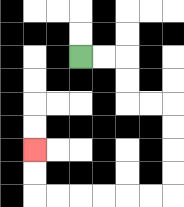{'start': '[3, 2]', 'end': '[1, 6]', 'path_directions': 'R,R,D,D,R,R,D,D,D,D,L,L,L,L,L,L,U,U', 'path_coordinates': '[[3, 2], [4, 2], [5, 2], [5, 3], [5, 4], [6, 4], [7, 4], [7, 5], [7, 6], [7, 7], [7, 8], [6, 8], [5, 8], [4, 8], [3, 8], [2, 8], [1, 8], [1, 7], [1, 6]]'}